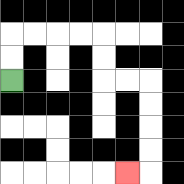{'start': '[0, 3]', 'end': '[5, 7]', 'path_directions': 'U,U,R,R,R,R,D,D,R,R,D,D,D,D,L', 'path_coordinates': '[[0, 3], [0, 2], [0, 1], [1, 1], [2, 1], [3, 1], [4, 1], [4, 2], [4, 3], [5, 3], [6, 3], [6, 4], [6, 5], [6, 6], [6, 7], [5, 7]]'}